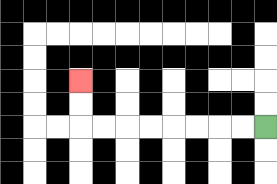{'start': '[11, 5]', 'end': '[3, 3]', 'path_directions': 'L,L,L,L,L,L,L,L,U,U', 'path_coordinates': '[[11, 5], [10, 5], [9, 5], [8, 5], [7, 5], [6, 5], [5, 5], [4, 5], [3, 5], [3, 4], [3, 3]]'}